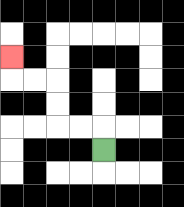{'start': '[4, 6]', 'end': '[0, 2]', 'path_directions': 'U,L,L,U,U,L,L,U', 'path_coordinates': '[[4, 6], [4, 5], [3, 5], [2, 5], [2, 4], [2, 3], [1, 3], [0, 3], [0, 2]]'}